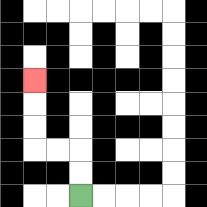{'start': '[3, 8]', 'end': '[1, 3]', 'path_directions': 'U,U,L,L,U,U,U', 'path_coordinates': '[[3, 8], [3, 7], [3, 6], [2, 6], [1, 6], [1, 5], [1, 4], [1, 3]]'}